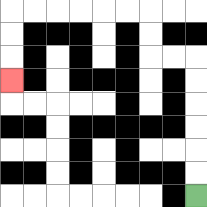{'start': '[8, 8]', 'end': '[0, 3]', 'path_directions': 'U,U,U,U,U,U,L,L,U,U,L,L,L,L,L,L,D,D,D', 'path_coordinates': '[[8, 8], [8, 7], [8, 6], [8, 5], [8, 4], [8, 3], [8, 2], [7, 2], [6, 2], [6, 1], [6, 0], [5, 0], [4, 0], [3, 0], [2, 0], [1, 0], [0, 0], [0, 1], [0, 2], [0, 3]]'}